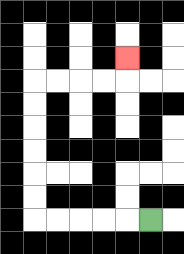{'start': '[6, 9]', 'end': '[5, 2]', 'path_directions': 'L,L,L,L,L,U,U,U,U,U,U,R,R,R,R,U', 'path_coordinates': '[[6, 9], [5, 9], [4, 9], [3, 9], [2, 9], [1, 9], [1, 8], [1, 7], [1, 6], [1, 5], [1, 4], [1, 3], [2, 3], [3, 3], [4, 3], [5, 3], [5, 2]]'}